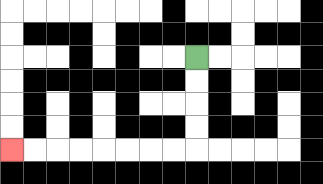{'start': '[8, 2]', 'end': '[0, 6]', 'path_directions': 'D,D,D,D,L,L,L,L,L,L,L,L', 'path_coordinates': '[[8, 2], [8, 3], [8, 4], [8, 5], [8, 6], [7, 6], [6, 6], [5, 6], [4, 6], [3, 6], [2, 6], [1, 6], [0, 6]]'}